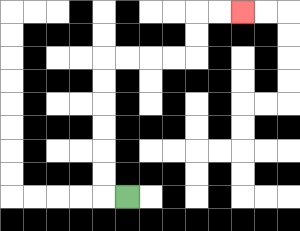{'start': '[5, 8]', 'end': '[10, 0]', 'path_directions': 'L,U,U,U,U,U,U,R,R,R,R,U,U,R,R', 'path_coordinates': '[[5, 8], [4, 8], [4, 7], [4, 6], [4, 5], [4, 4], [4, 3], [4, 2], [5, 2], [6, 2], [7, 2], [8, 2], [8, 1], [8, 0], [9, 0], [10, 0]]'}